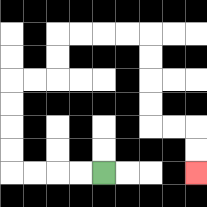{'start': '[4, 7]', 'end': '[8, 7]', 'path_directions': 'L,L,L,L,U,U,U,U,R,R,U,U,R,R,R,R,D,D,D,D,R,R,D,D', 'path_coordinates': '[[4, 7], [3, 7], [2, 7], [1, 7], [0, 7], [0, 6], [0, 5], [0, 4], [0, 3], [1, 3], [2, 3], [2, 2], [2, 1], [3, 1], [4, 1], [5, 1], [6, 1], [6, 2], [6, 3], [6, 4], [6, 5], [7, 5], [8, 5], [8, 6], [8, 7]]'}